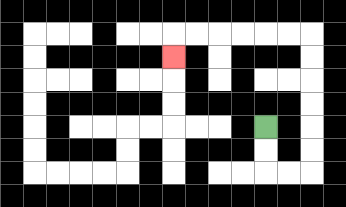{'start': '[11, 5]', 'end': '[7, 2]', 'path_directions': 'D,D,R,R,U,U,U,U,U,U,L,L,L,L,L,L,D', 'path_coordinates': '[[11, 5], [11, 6], [11, 7], [12, 7], [13, 7], [13, 6], [13, 5], [13, 4], [13, 3], [13, 2], [13, 1], [12, 1], [11, 1], [10, 1], [9, 1], [8, 1], [7, 1], [7, 2]]'}